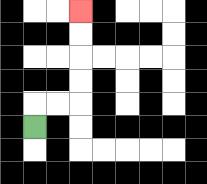{'start': '[1, 5]', 'end': '[3, 0]', 'path_directions': 'U,R,R,U,U,U,U', 'path_coordinates': '[[1, 5], [1, 4], [2, 4], [3, 4], [3, 3], [3, 2], [3, 1], [3, 0]]'}